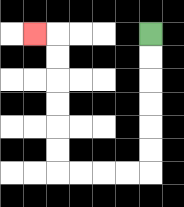{'start': '[6, 1]', 'end': '[1, 1]', 'path_directions': 'D,D,D,D,D,D,L,L,L,L,U,U,U,U,U,U,L', 'path_coordinates': '[[6, 1], [6, 2], [6, 3], [6, 4], [6, 5], [6, 6], [6, 7], [5, 7], [4, 7], [3, 7], [2, 7], [2, 6], [2, 5], [2, 4], [2, 3], [2, 2], [2, 1], [1, 1]]'}